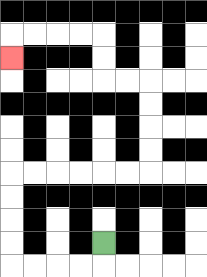{'start': '[4, 10]', 'end': '[0, 2]', 'path_directions': 'D,L,L,L,L,U,U,U,U,R,R,R,R,R,R,U,U,U,U,L,L,U,U,L,L,L,L,D', 'path_coordinates': '[[4, 10], [4, 11], [3, 11], [2, 11], [1, 11], [0, 11], [0, 10], [0, 9], [0, 8], [0, 7], [1, 7], [2, 7], [3, 7], [4, 7], [5, 7], [6, 7], [6, 6], [6, 5], [6, 4], [6, 3], [5, 3], [4, 3], [4, 2], [4, 1], [3, 1], [2, 1], [1, 1], [0, 1], [0, 2]]'}